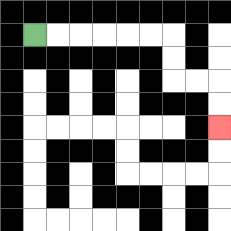{'start': '[1, 1]', 'end': '[9, 5]', 'path_directions': 'R,R,R,R,R,R,D,D,R,R,D,D', 'path_coordinates': '[[1, 1], [2, 1], [3, 1], [4, 1], [5, 1], [6, 1], [7, 1], [7, 2], [7, 3], [8, 3], [9, 3], [9, 4], [9, 5]]'}